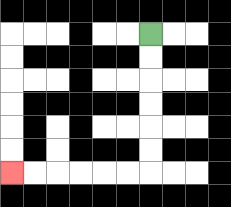{'start': '[6, 1]', 'end': '[0, 7]', 'path_directions': 'D,D,D,D,D,D,L,L,L,L,L,L', 'path_coordinates': '[[6, 1], [6, 2], [6, 3], [6, 4], [6, 5], [6, 6], [6, 7], [5, 7], [4, 7], [3, 7], [2, 7], [1, 7], [0, 7]]'}